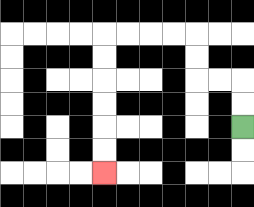{'start': '[10, 5]', 'end': '[4, 7]', 'path_directions': 'U,U,L,L,U,U,L,L,L,L,D,D,D,D,D,D', 'path_coordinates': '[[10, 5], [10, 4], [10, 3], [9, 3], [8, 3], [8, 2], [8, 1], [7, 1], [6, 1], [5, 1], [4, 1], [4, 2], [4, 3], [4, 4], [4, 5], [4, 6], [4, 7]]'}